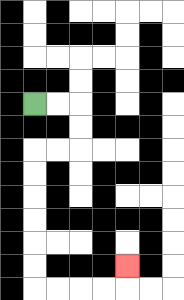{'start': '[1, 4]', 'end': '[5, 11]', 'path_directions': 'R,R,D,D,L,L,D,D,D,D,D,D,R,R,R,R,U', 'path_coordinates': '[[1, 4], [2, 4], [3, 4], [3, 5], [3, 6], [2, 6], [1, 6], [1, 7], [1, 8], [1, 9], [1, 10], [1, 11], [1, 12], [2, 12], [3, 12], [4, 12], [5, 12], [5, 11]]'}